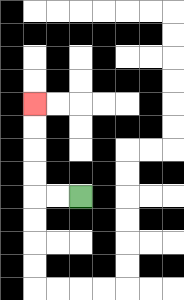{'start': '[3, 8]', 'end': '[1, 4]', 'path_directions': 'L,L,U,U,U,U', 'path_coordinates': '[[3, 8], [2, 8], [1, 8], [1, 7], [1, 6], [1, 5], [1, 4]]'}